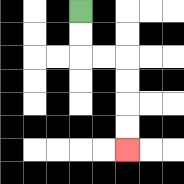{'start': '[3, 0]', 'end': '[5, 6]', 'path_directions': 'D,D,R,R,D,D,D,D', 'path_coordinates': '[[3, 0], [3, 1], [3, 2], [4, 2], [5, 2], [5, 3], [5, 4], [5, 5], [5, 6]]'}